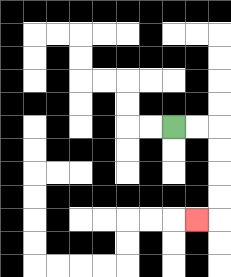{'start': '[7, 5]', 'end': '[8, 9]', 'path_directions': 'R,R,D,D,D,D,L', 'path_coordinates': '[[7, 5], [8, 5], [9, 5], [9, 6], [9, 7], [9, 8], [9, 9], [8, 9]]'}